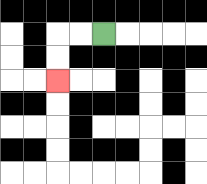{'start': '[4, 1]', 'end': '[2, 3]', 'path_directions': 'L,L,D,D', 'path_coordinates': '[[4, 1], [3, 1], [2, 1], [2, 2], [2, 3]]'}